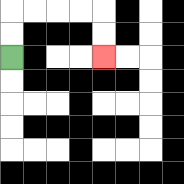{'start': '[0, 2]', 'end': '[4, 2]', 'path_directions': 'U,U,R,R,R,R,D,D', 'path_coordinates': '[[0, 2], [0, 1], [0, 0], [1, 0], [2, 0], [3, 0], [4, 0], [4, 1], [4, 2]]'}